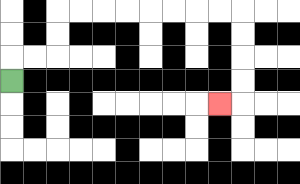{'start': '[0, 3]', 'end': '[9, 4]', 'path_directions': 'U,R,R,U,U,R,R,R,R,R,R,R,R,D,D,D,D,L', 'path_coordinates': '[[0, 3], [0, 2], [1, 2], [2, 2], [2, 1], [2, 0], [3, 0], [4, 0], [5, 0], [6, 0], [7, 0], [8, 0], [9, 0], [10, 0], [10, 1], [10, 2], [10, 3], [10, 4], [9, 4]]'}